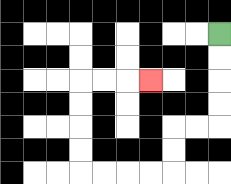{'start': '[9, 1]', 'end': '[6, 3]', 'path_directions': 'D,D,D,D,L,L,D,D,L,L,L,L,U,U,U,U,R,R,R', 'path_coordinates': '[[9, 1], [9, 2], [9, 3], [9, 4], [9, 5], [8, 5], [7, 5], [7, 6], [7, 7], [6, 7], [5, 7], [4, 7], [3, 7], [3, 6], [3, 5], [3, 4], [3, 3], [4, 3], [5, 3], [6, 3]]'}